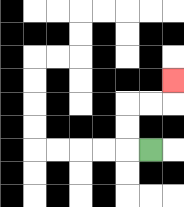{'start': '[6, 6]', 'end': '[7, 3]', 'path_directions': 'L,U,U,R,R,U', 'path_coordinates': '[[6, 6], [5, 6], [5, 5], [5, 4], [6, 4], [7, 4], [7, 3]]'}